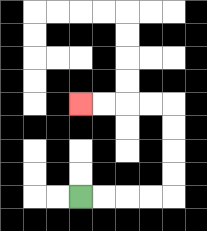{'start': '[3, 8]', 'end': '[3, 4]', 'path_directions': 'R,R,R,R,U,U,U,U,L,L,L,L', 'path_coordinates': '[[3, 8], [4, 8], [5, 8], [6, 8], [7, 8], [7, 7], [7, 6], [7, 5], [7, 4], [6, 4], [5, 4], [4, 4], [3, 4]]'}